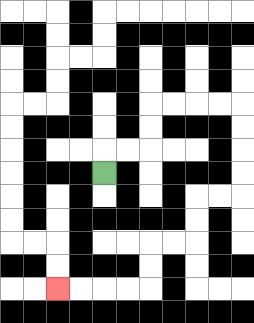{'start': '[4, 7]', 'end': '[2, 12]', 'path_directions': 'U,R,R,U,U,R,R,R,R,D,D,D,D,L,L,D,D,L,L,D,D,L,L,L,L', 'path_coordinates': '[[4, 7], [4, 6], [5, 6], [6, 6], [6, 5], [6, 4], [7, 4], [8, 4], [9, 4], [10, 4], [10, 5], [10, 6], [10, 7], [10, 8], [9, 8], [8, 8], [8, 9], [8, 10], [7, 10], [6, 10], [6, 11], [6, 12], [5, 12], [4, 12], [3, 12], [2, 12]]'}